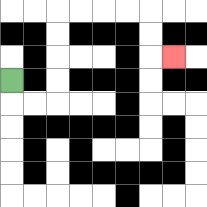{'start': '[0, 3]', 'end': '[7, 2]', 'path_directions': 'D,R,R,U,U,U,U,R,R,R,R,D,D,R', 'path_coordinates': '[[0, 3], [0, 4], [1, 4], [2, 4], [2, 3], [2, 2], [2, 1], [2, 0], [3, 0], [4, 0], [5, 0], [6, 0], [6, 1], [6, 2], [7, 2]]'}